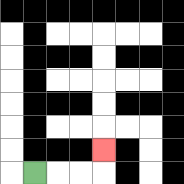{'start': '[1, 7]', 'end': '[4, 6]', 'path_directions': 'R,R,R,U', 'path_coordinates': '[[1, 7], [2, 7], [3, 7], [4, 7], [4, 6]]'}